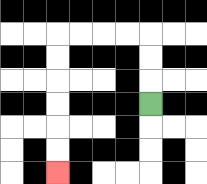{'start': '[6, 4]', 'end': '[2, 7]', 'path_directions': 'U,U,U,L,L,L,L,D,D,D,D,D,D', 'path_coordinates': '[[6, 4], [6, 3], [6, 2], [6, 1], [5, 1], [4, 1], [3, 1], [2, 1], [2, 2], [2, 3], [2, 4], [2, 5], [2, 6], [2, 7]]'}